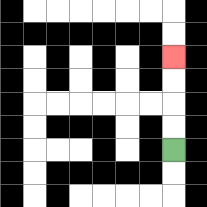{'start': '[7, 6]', 'end': '[7, 2]', 'path_directions': 'U,U,U,U', 'path_coordinates': '[[7, 6], [7, 5], [7, 4], [7, 3], [7, 2]]'}